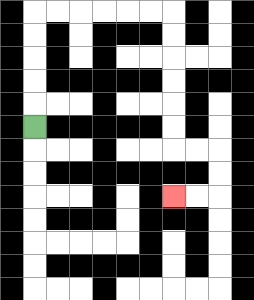{'start': '[1, 5]', 'end': '[7, 8]', 'path_directions': 'U,U,U,U,U,R,R,R,R,R,R,D,D,D,D,D,D,R,R,D,D,L,L', 'path_coordinates': '[[1, 5], [1, 4], [1, 3], [1, 2], [1, 1], [1, 0], [2, 0], [3, 0], [4, 0], [5, 0], [6, 0], [7, 0], [7, 1], [7, 2], [7, 3], [7, 4], [7, 5], [7, 6], [8, 6], [9, 6], [9, 7], [9, 8], [8, 8], [7, 8]]'}